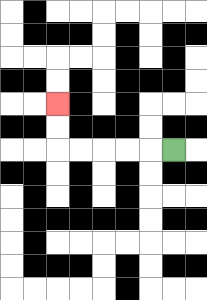{'start': '[7, 6]', 'end': '[2, 4]', 'path_directions': 'L,L,L,L,L,U,U', 'path_coordinates': '[[7, 6], [6, 6], [5, 6], [4, 6], [3, 6], [2, 6], [2, 5], [2, 4]]'}